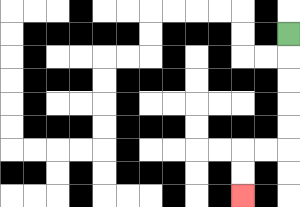{'start': '[12, 1]', 'end': '[10, 8]', 'path_directions': 'D,D,D,D,D,L,L,D,D', 'path_coordinates': '[[12, 1], [12, 2], [12, 3], [12, 4], [12, 5], [12, 6], [11, 6], [10, 6], [10, 7], [10, 8]]'}